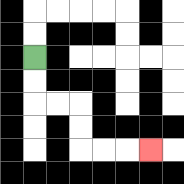{'start': '[1, 2]', 'end': '[6, 6]', 'path_directions': 'D,D,R,R,D,D,R,R,R', 'path_coordinates': '[[1, 2], [1, 3], [1, 4], [2, 4], [3, 4], [3, 5], [3, 6], [4, 6], [5, 6], [6, 6]]'}